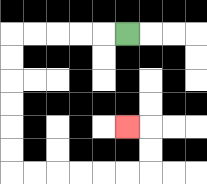{'start': '[5, 1]', 'end': '[5, 5]', 'path_directions': 'L,L,L,L,L,D,D,D,D,D,D,R,R,R,R,R,R,U,U,L', 'path_coordinates': '[[5, 1], [4, 1], [3, 1], [2, 1], [1, 1], [0, 1], [0, 2], [0, 3], [0, 4], [0, 5], [0, 6], [0, 7], [1, 7], [2, 7], [3, 7], [4, 7], [5, 7], [6, 7], [6, 6], [6, 5], [5, 5]]'}